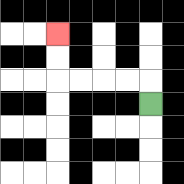{'start': '[6, 4]', 'end': '[2, 1]', 'path_directions': 'U,L,L,L,L,U,U', 'path_coordinates': '[[6, 4], [6, 3], [5, 3], [4, 3], [3, 3], [2, 3], [2, 2], [2, 1]]'}